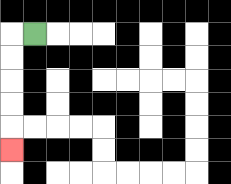{'start': '[1, 1]', 'end': '[0, 6]', 'path_directions': 'L,D,D,D,D,D', 'path_coordinates': '[[1, 1], [0, 1], [0, 2], [0, 3], [0, 4], [0, 5], [0, 6]]'}